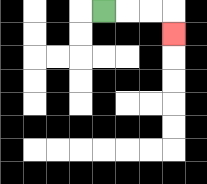{'start': '[4, 0]', 'end': '[7, 1]', 'path_directions': 'R,R,R,D', 'path_coordinates': '[[4, 0], [5, 0], [6, 0], [7, 0], [7, 1]]'}